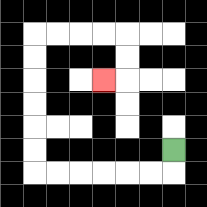{'start': '[7, 6]', 'end': '[4, 3]', 'path_directions': 'D,L,L,L,L,L,L,U,U,U,U,U,U,R,R,R,R,D,D,L', 'path_coordinates': '[[7, 6], [7, 7], [6, 7], [5, 7], [4, 7], [3, 7], [2, 7], [1, 7], [1, 6], [1, 5], [1, 4], [1, 3], [1, 2], [1, 1], [2, 1], [3, 1], [4, 1], [5, 1], [5, 2], [5, 3], [4, 3]]'}